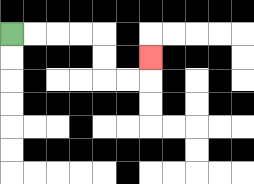{'start': '[0, 1]', 'end': '[6, 2]', 'path_directions': 'R,R,R,R,D,D,R,R,U', 'path_coordinates': '[[0, 1], [1, 1], [2, 1], [3, 1], [4, 1], [4, 2], [4, 3], [5, 3], [6, 3], [6, 2]]'}